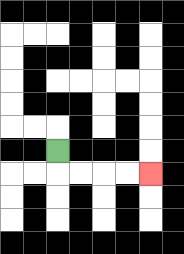{'start': '[2, 6]', 'end': '[6, 7]', 'path_directions': 'D,R,R,R,R', 'path_coordinates': '[[2, 6], [2, 7], [3, 7], [4, 7], [5, 7], [6, 7]]'}